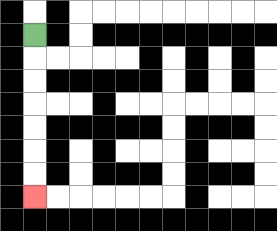{'start': '[1, 1]', 'end': '[1, 8]', 'path_directions': 'D,D,D,D,D,D,D', 'path_coordinates': '[[1, 1], [1, 2], [1, 3], [1, 4], [1, 5], [1, 6], [1, 7], [1, 8]]'}